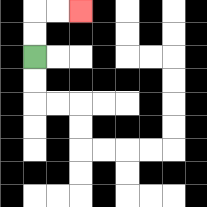{'start': '[1, 2]', 'end': '[3, 0]', 'path_directions': 'U,U,R,R', 'path_coordinates': '[[1, 2], [1, 1], [1, 0], [2, 0], [3, 0]]'}